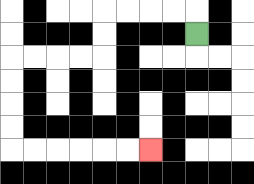{'start': '[8, 1]', 'end': '[6, 6]', 'path_directions': 'U,L,L,L,L,D,D,L,L,L,L,D,D,D,D,R,R,R,R,R,R', 'path_coordinates': '[[8, 1], [8, 0], [7, 0], [6, 0], [5, 0], [4, 0], [4, 1], [4, 2], [3, 2], [2, 2], [1, 2], [0, 2], [0, 3], [0, 4], [0, 5], [0, 6], [1, 6], [2, 6], [3, 6], [4, 6], [5, 6], [6, 6]]'}